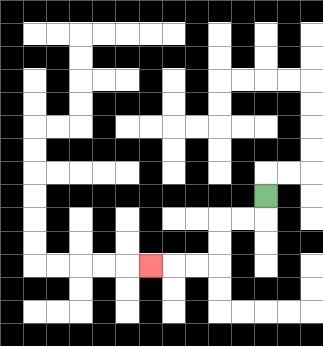{'start': '[11, 8]', 'end': '[6, 11]', 'path_directions': 'D,L,L,D,D,L,L,L', 'path_coordinates': '[[11, 8], [11, 9], [10, 9], [9, 9], [9, 10], [9, 11], [8, 11], [7, 11], [6, 11]]'}